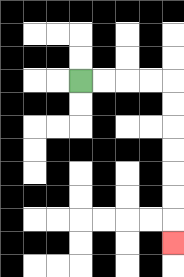{'start': '[3, 3]', 'end': '[7, 10]', 'path_directions': 'R,R,R,R,D,D,D,D,D,D,D', 'path_coordinates': '[[3, 3], [4, 3], [5, 3], [6, 3], [7, 3], [7, 4], [7, 5], [7, 6], [7, 7], [7, 8], [7, 9], [7, 10]]'}